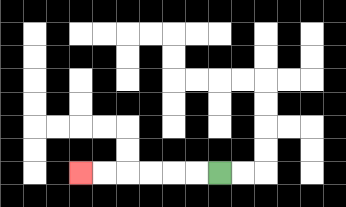{'start': '[9, 7]', 'end': '[3, 7]', 'path_directions': 'L,L,L,L,L,L', 'path_coordinates': '[[9, 7], [8, 7], [7, 7], [6, 7], [5, 7], [4, 7], [3, 7]]'}